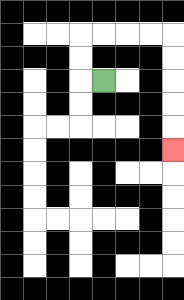{'start': '[4, 3]', 'end': '[7, 6]', 'path_directions': 'L,U,U,R,R,R,R,D,D,D,D,D', 'path_coordinates': '[[4, 3], [3, 3], [3, 2], [3, 1], [4, 1], [5, 1], [6, 1], [7, 1], [7, 2], [7, 3], [7, 4], [7, 5], [7, 6]]'}